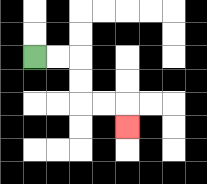{'start': '[1, 2]', 'end': '[5, 5]', 'path_directions': 'R,R,D,D,R,R,D', 'path_coordinates': '[[1, 2], [2, 2], [3, 2], [3, 3], [3, 4], [4, 4], [5, 4], [5, 5]]'}